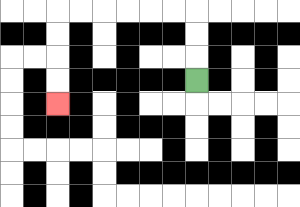{'start': '[8, 3]', 'end': '[2, 4]', 'path_directions': 'U,U,U,L,L,L,L,L,L,D,D,D,D', 'path_coordinates': '[[8, 3], [8, 2], [8, 1], [8, 0], [7, 0], [6, 0], [5, 0], [4, 0], [3, 0], [2, 0], [2, 1], [2, 2], [2, 3], [2, 4]]'}